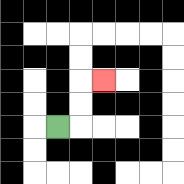{'start': '[2, 5]', 'end': '[4, 3]', 'path_directions': 'R,U,U,R', 'path_coordinates': '[[2, 5], [3, 5], [3, 4], [3, 3], [4, 3]]'}